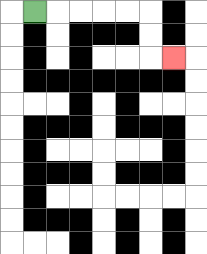{'start': '[1, 0]', 'end': '[7, 2]', 'path_directions': 'R,R,R,R,R,D,D,R', 'path_coordinates': '[[1, 0], [2, 0], [3, 0], [4, 0], [5, 0], [6, 0], [6, 1], [6, 2], [7, 2]]'}